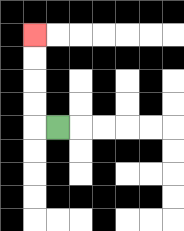{'start': '[2, 5]', 'end': '[1, 1]', 'path_directions': 'L,U,U,U,U', 'path_coordinates': '[[2, 5], [1, 5], [1, 4], [1, 3], [1, 2], [1, 1]]'}